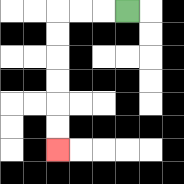{'start': '[5, 0]', 'end': '[2, 6]', 'path_directions': 'L,L,L,D,D,D,D,D,D', 'path_coordinates': '[[5, 0], [4, 0], [3, 0], [2, 0], [2, 1], [2, 2], [2, 3], [2, 4], [2, 5], [2, 6]]'}